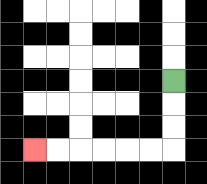{'start': '[7, 3]', 'end': '[1, 6]', 'path_directions': 'D,D,D,L,L,L,L,L,L', 'path_coordinates': '[[7, 3], [7, 4], [7, 5], [7, 6], [6, 6], [5, 6], [4, 6], [3, 6], [2, 6], [1, 6]]'}